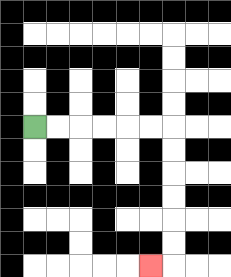{'start': '[1, 5]', 'end': '[6, 11]', 'path_directions': 'R,R,R,R,R,R,D,D,D,D,D,D,L', 'path_coordinates': '[[1, 5], [2, 5], [3, 5], [4, 5], [5, 5], [6, 5], [7, 5], [7, 6], [7, 7], [7, 8], [7, 9], [7, 10], [7, 11], [6, 11]]'}